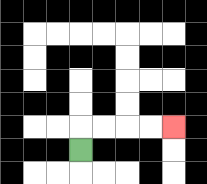{'start': '[3, 6]', 'end': '[7, 5]', 'path_directions': 'U,R,R,R,R', 'path_coordinates': '[[3, 6], [3, 5], [4, 5], [5, 5], [6, 5], [7, 5]]'}